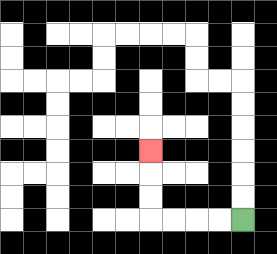{'start': '[10, 9]', 'end': '[6, 6]', 'path_directions': 'L,L,L,L,U,U,U', 'path_coordinates': '[[10, 9], [9, 9], [8, 9], [7, 9], [6, 9], [6, 8], [6, 7], [6, 6]]'}